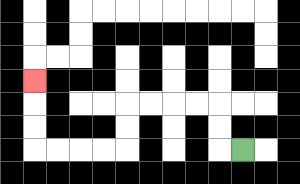{'start': '[10, 6]', 'end': '[1, 3]', 'path_directions': 'L,U,U,L,L,L,L,D,D,L,L,L,L,U,U,U', 'path_coordinates': '[[10, 6], [9, 6], [9, 5], [9, 4], [8, 4], [7, 4], [6, 4], [5, 4], [5, 5], [5, 6], [4, 6], [3, 6], [2, 6], [1, 6], [1, 5], [1, 4], [1, 3]]'}